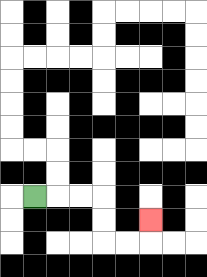{'start': '[1, 8]', 'end': '[6, 9]', 'path_directions': 'R,R,R,D,D,R,R,U', 'path_coordinates': '[[1, 8], [2, 8], [3, 8], [4, 8], [4, 9], [4, 10], [5, 10], [6, 10], [6, 9]]'}